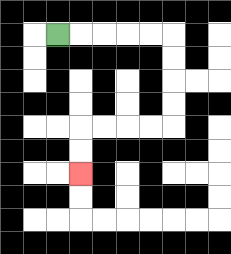{'start': '[2, 1]', 'end': '[3, 7]', 'path_directions': 'R,R,R,R,R,D,D,D,D,L,L,L,L,D,D', 'path_coordinates': '[[2, 1], [3, 1], [4, 1], [5, 1], [6, 1], [7, 1], [7, 2], [7, 3], [7, 4], [7, 5], [6, 5], [5, 5], [4, 5], [3, 5], [3, 6], [3, 7]]'}